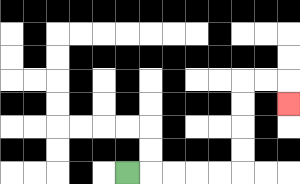{'start': '[5, 7]', 'end': '[12, 4]', 'path_directions': 'R,R,R,R,R,U,U,U,U,R,R,D', 'path_coordinates': '[[5, 7], [6, 7], [7, 7], [8, 7], [9, 7], [10, 7], [10, 6], [10, 5], [10, 4], [10, 3], [11, 3], [12, 3], [12, 4]]'}